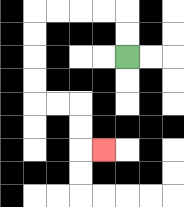{'start': '[5, 2]', 'end': '[4, 6]', 'path_directions': 'U,U,L,L,L,L,D,D,D,D,R,R,D,D,R', 'path_coordinates': '[[5, 2], [5, 1], [5, 0], [4, 0], [3, 0], [2, 0], [1, 0], [1, 1], [1, 2], [1, 3], [1, 4], [2, 4], [3, 4], [3, 5], [3, 6], [4, 6]]'}